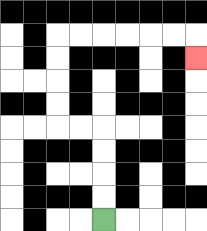{'start': '[4, 9]', 'end': '[8, 2]', 'path_directions': 'U,U,U,U,L,L,U,U,U,U,R,R,R,R,R,R,D', 'path_coordinates': '[[4, 9], [4, 8], [4, 7], [4, 6], [4, 5], [3, 5], [2, 5], [2, 4], [2, 3], [2, 2], [2, 1], [3, 1], [4, 1], [5, 1], [6, 1], [7, 1], [8, 1], [8, 2]]'}